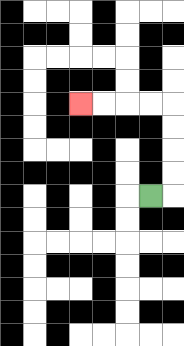{'start': '[6, 8]', 'end': '[3, 4]', 'path_directions': 'R,U,U,U,U,L,L,L,L', 'path_coordinates': '[[6, 8], [7, 8], [7, 7], [7, 6], [7, 5], [7, 4], [6, 4], [5, 4], [4, 4], [3, 4]]'}